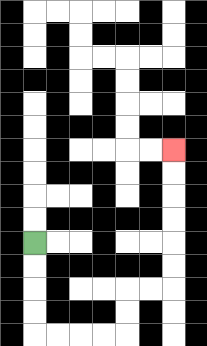{'start': '[1, 10]', 'end': '[7, 6]', 'path_directions': 'D,D,D,D,R,R,R,R,U,U,R,R,U,U,U,U,U,U', 'path_coordinates': '[[1, 10], [1, 11], [1, 12], [1, 13], [1, 14], [2, 14], [3, 14], [4, 14], [5, 14], [5, 13], [5, 12], [6, 12], [7, 12], [7, 11], [7, 10], [7, 9], [7, 8], [7, 7], [7, 6]]'}